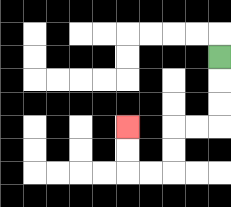{'start': '[9, 2]', 'end': '[5, 5]', 'path_directions': 'D,D,D,L,L,D,D,L,L,U,U', 'path_coordinates': '[[9, 2], [9, 3], [9, 4], [9, 5], [8, 5], [7, 5], [7, 6], [7, 7], [6, 7], [5, 7], [5, 6], [5, 5]]'}